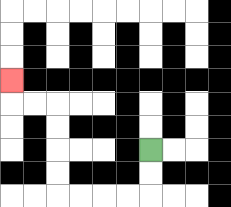{'start': '[6, 6]', 'end': '[0, 3]', 'path_directions': 'D,D,L,L,L,L,U,U,U,U,L,L,U', 'path_coordinates': '[[6, 6], [6, 7], [6, 8], [5, 8], [4, 8], [3, 8], [2, 8], [2, 7], [2, 6], [2, 5], [2, 4], [1, 4], [0, 4], [0, 3]]'}